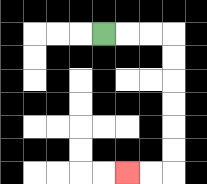{'start': '[4, 1]', 'end': '[5, 7]', 'path_directions': 'R,R,R,D,D,D,D,D,D,L,L', 'path_coordinates': '[[4, 1], [5, 1], [6, 1], [7, 1], [7, 2], [7, 3], [7, 4], [7, 5], [7, 6], [7, 7], [6, 7], [5, 7]]'}